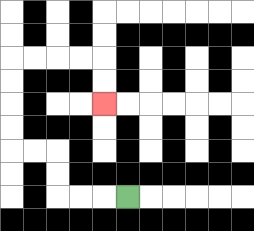{'start': '[5, 8]', 'end': '[4, 4]', 'path_directions': 'L,L,L,U,U,L,L,U,U,U,U,R,R,R,R,D,D', 'path_coordinates': '[[5, 8], [4, 8], [3, 8], [2, 8], [2, 7], [2, 6], [1, 6], [0, 6], [0, 5], [0, 4], [0, 3], [0, 2], [1, 2], [2, 2], [3, 2], [4, 2], [4, 3], [4, 4]]'}